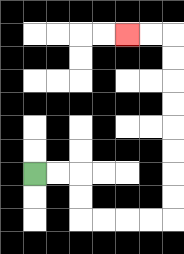{'start': '[1, 7]', 'end': '[5, 1]', 'path_directions': 'R,R,D,D,R,R,R,R,U,U,U,U,U,U,U,U,L,L', 'path_coordinates': '[[1, 7], [2, 7], [3, 7], [3, 8], [3, 9], [4, 9], [5, 9], [6, 9], [7, 9], [7, 8], [7, 7], [7, 6], [7, 5], [7, 4], [7, 3], [7, 2], [7, 1], [6, 1], [5, 1]]'}